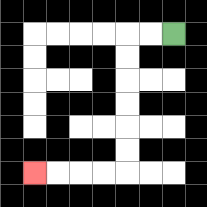{'start': '[7, 1]', 'end': '[1, 7]', 'path_directions': 'L,L,D,D,D,D,D,D,L,L,L,L', 'path_coordinates': '[[7, 1], [6, 1], [5, 1], [5, 2], [5, 3], [5, 4], [5, 5], [5, 6], [5, 7], [4, 7], [3, 7], [2, 7], [1, 7]]'}